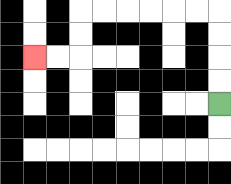{'start': '[9, 4]', 'end': '[1, 2]', 'path_directions': 'U,U,U,U,L,L,L,L,L,L,D,D,L,L', 'path_coordinates': '[[9, 4], [9, 3], [9, 2], [9, 1], [9, 0], [8, 0], [7, 0], [6, 0], [5, 0], [4, 0], [3, 0], [3, 1], [3, 2], [2, 2], [1, 2]]'}